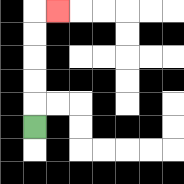{'start': '[1, 5]', 'end': '[2, 0]', 'path_directions': 'U,U,U,U,U,R', 'path_coordinates': '[[1, 5], [1, 4], [1, 3], [1, 2], [1, 1], [1, 0], [2, 0]]'}